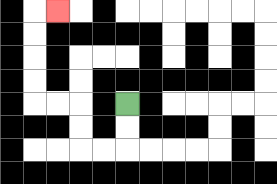{'start': '[5, 4]', 'end': '[2, 0]', 'path_directions': 'D,D,L,L,U,U,L,L,U,U,U,U,R', 'path_coordinates': '[[5, 4], [5, 5], [5, 6], [4, 6], [3, 6], [3, 5], [3, 4], [2, 4], [1, 4], [1, 3], [1, 2], [1, 1], [1, 0], [2, 0]]'}